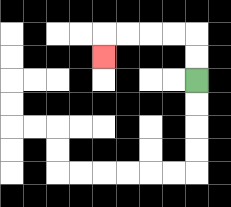{'start': '[8, 3]', 'end': '[4, 2]', 'path_directions': 'U,U,L,L,L,L,D', 'path_coordinates': '[[8, 3], [8, 2], [8, 1], [7, 1], [6, 1], [5, 1], [4, 1], [4, 2]]'}